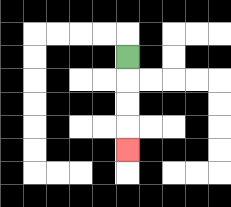{'start': '[5, 2]', 'end': '[5, 6]', 'path_directions': 'D,D,D,D', 'path_coordinates': '[[5, 2], [5, 3], [5, 4], [5, 5], [5, 6]]'}